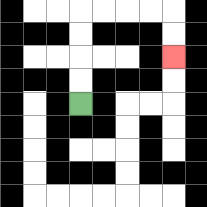{'start': '[3, 4]', 'end': '[7, 2]', 'path_directions': 'U,U,U,U,R,R,R,R,D,D', 'path_coordinates': '[[3, 4], [3, 3], [3, 2], [3, 1], [3, 0], [4, 0], [5, 0], [6, 0], [7, 0], [7, 1], [7, 2]]'}